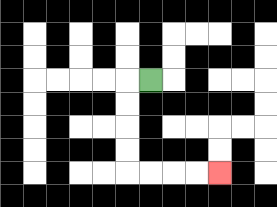{'start': '[6, 3]', 'end': '[9, 7]', 'path_directions': 'L,D,D,D,D,R,R,R,R', 'path_coordinates': '[[6, 3], [5, 3], [5, 4], [5, 5], [5, 6], [5, 7], [6, 7], [7, 7], [8, 7], [9, 7]]'}